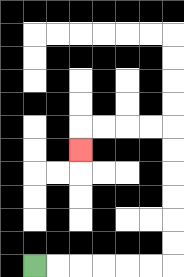{'start': '[1, 11]', 'end': '[3, 6]', 'path_directions': 'R,R,R,R,R,R,U,U,U,U,U,U,L,L,L,L,D', 'path_coordinates': '[[1, 11], [2, 11], [3, 11], [4, 11], [5, 11], [6, 11], [7, 11], [7, 10], [7, 9], [7, 8], [7, 7], [7, 6], [7, 5], [6, 5], [5, 5], [4, 5], [3, 5], [3, 6]]'}